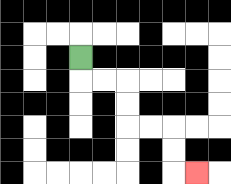{'start': '[3, 2]', 'end': '[8, 7]', 'path_directions': 'D,R,R,D,D,R,R,D,D,R', 'path_coordinates': '[[3, 2], [3, 3], [4, 3], [5, 3], [5, 4], [5, 5], [6, 5], [7, 5], [7, 6], [7, 7], [8, 7]]'}